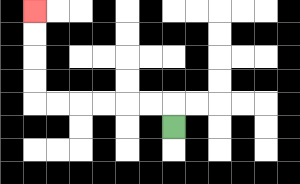{'start': '[7, 5]', 'end': '[1, 0]', 'path_directions': 'U,L,L,L,L,L,L,U,U,U,U', 'path_coordinates': '[[7, 5], [7, 4], [6, 4], [5, 4], [4, 4], [3, 4], [2, 4], [1, 4], [1, 3], [1, 2], [1, 1], [1, 0]]'}